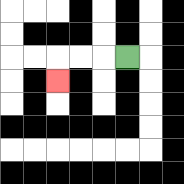{'start': '[5, 2]', 'end': '[2, 3]', 'path_directions': 'L,L,L,D', 'path_coordinates': '[[5, 2], [4, 2], [3, 2], [2, 2], [2, 3]]'}